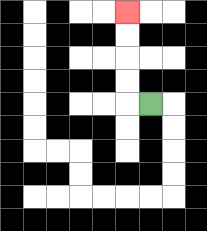{'start': '[6, 4]', 'end': '[5, 0]', 'path_directions': 'L,U,U,U,U', 'path_coordinates': '[[6, 4], [5, 4], [5, 3], [5, 2], [5, 1], [5, 0]]'}